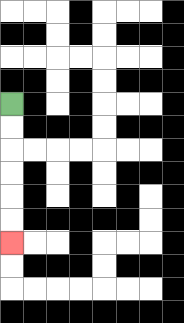{'start': '[0, 4]', 'end': '[0, 10]', 'path_directions': 'D,D,D,D,D,D', 'path_coordinates': '[[0, 4], [0, 5], [0, 6], [0, 7], [0, 8], [0, 9], [0, 10]]'}